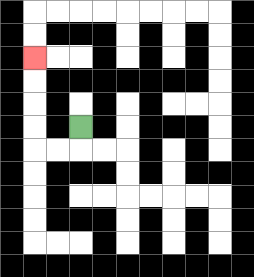{'start': '[3, 5]', 'end': '[1, 2]', 'path_directions': 'D,L,L,U,U,U,U', 'path_coordinates': '[[3, 5], [3, 6], [2, 6], [1, 6], [1, 5], [1, 4], [1, 3], [1, 2]]'}